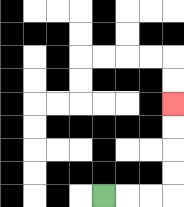{'start': '[4, 8]', 'end': '[7, 4]', 'path_directions': 'R,R,R,U,U,U,U', 'path_coordinates': '[[4, 8], [5, 8], [6, 8], [7, 8], [7, 7], [7, 6], [7, 5], [7, 4]]'}